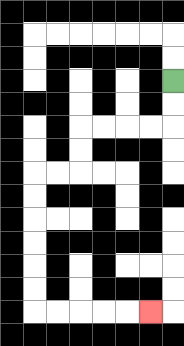{'start': '[7, 3]', 'end': '[6, 13]', 'path_directions': 'D,D,L,L,L,L,D,D,L,L,D,D,D,D,D,D,R,R,R,R,R', 'path_coordinates': '[[7, 3], [7, 4], [7, 5], [6, 5], [5, 5], [4, 5], [3, 5], [3, 6], [3, 7], [2, 7], [1, 7], [1, 8], [1, 9], [1, 10], [1, 11], [1, 12], [1, 13], [2, 13], [3, 13], [4, 13], [5, 13], [6, 13]]'}